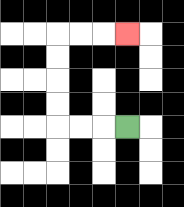{'start': '[5, 5]', 'end': '[5, 1]', 'path_directions': 'L,L,L,U,U,U,U,R,R,R', 'path_coordinates': '[[5, 5], [4, 5], [3, 5], [2, 5], [2, 4], [2, 3], [2, 2], [2, 1], [3, 1], [4, 1], [5, 1]]'}